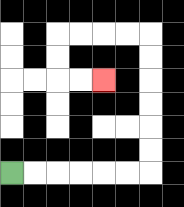{'start': '[0, 7]', 'end': '[4, 3]', 'path_directions': 'R,R,R,R,R,R,U,U,U,U,U,U,L,L,L,L,D,D,R,R', 'path_coordinates': '[[0, 7], [1, 7], [2, 7], [3, 7], [4, 7], [5, 7], [6, 7], [6, 6], [6, 5], [6, 4], [6, 3], [6, 2], [6, 1], [5, 1], [4, 1], [3, 1], [2, 1], [2, 2], [2, 3], [3, 3], [4, 3]]'}